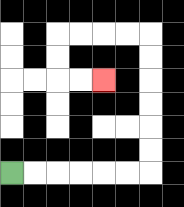{'start': '[0, 7]', 'end': '[4, 3]', 'path_directions': 'R,R,R,R,R,R,U,U,U,U,U,U,L,L,L,L,D,D,R,R', 'path_coordinates': '[[0, 7], [1, 7], [2, 7], [3, 7], [4, 7], [5, 7], [6, 7], [6, 6], [6, 5], [6, 4], [6, 3], [6, 2], [6, 1], [5, 1], [4, 1], [3, 1], [2, 1], [2, 2], [2, 3], [3, 3], [4, 3]]'}